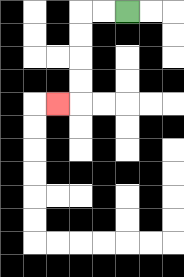{'start': '[5, 0]', 'end': '[2, 4]', 'path_directions': 'L,L,D,D,D,D,L', 'path_coordinates': '[[5, 0], [4, 0], [3, 0], [3, 1], [3, 2], [3, 3], [3, 4], [2, 4]]'}